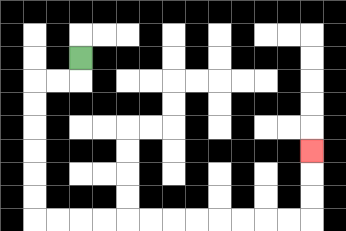{'start': '[3, 2]', 'end': '[13, 6]', 'path_directions': 'D,L,L,D,D,D,D,D,D,R,R,R,R,R,R,R,R,R,R,R,R,U,U,U', 'path_coordinates': '[[3, 2], [3, 3], [2, 3], [1, 3], [1, 4], [1, 5], [1, 6], [1, 7], [1, 8], [1, 9], [2, 9], [3, 9], [4, 9], [5, 9], [6, 9], [7, 9], [8, 9], [9, 9], [10, 9], [11, 9], [12, 9], [13, 9], [13, 8], [13, 7], [13, 6]]'}